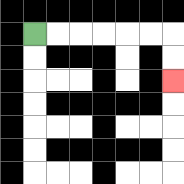{'start': '[1, 1]', 'end': '[7, 3]', 'path_directions': 'R,R,R,R,R,R,D,D', 'path_coordinates': '[[1, 1], [2, 1], [3, 1], [4, 1], [5, 1], [6, 1], [7, 1], [7, 2], [7, 3]]'}